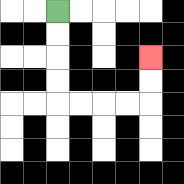{'start': '[2, 0]', 'end': '[6, 2]', 'path_directions': 'D,D,D,D,R,R,R,R,U,U', 'path_coordinates': '[[2, 0], [2, 1], [2, 2], [2, 3], [2, 4], [3, 4], [4, 4], [5, 4], [6, 4], [6, 3], [6, 2]]'}